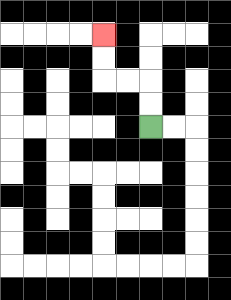{'start': '[6, 5]', 'end': '[4, 1]', 'path_directions': 'U,U,L,L,U,U', 'path_coordinates': '[[6, 5], [6, 4], [6, 3], [5, 3], [4, 3], [4, 2], [4, 1]]'}